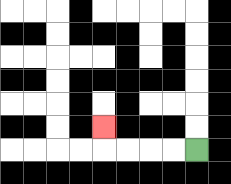{'start': '[8, 6]', 'end': '[4, 5]', 'path_directions': 'L,L,L,L,U', 'path_coordinates': '[[8, 6], [7, 6], [6, 6], [5, 6], [4, 6], [4, 5]]'}